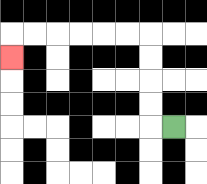{'start': '[7, 5]', 'end': '[0, 2]', 'path_directions': 'L,U,U,U,U,L,L,L,L,L,L,D', 'path_coordinates': '[[7, 5], [6, 5], [6, 4], [6, 3], [6, 2], [6, 1], [5, 1], [4, 1], [3, 1], [2, 1], [1, 1], [0, 1], [0, 2]]'}